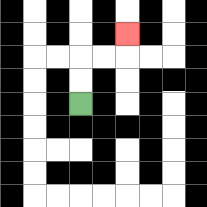{'start': '[3, 4]', 'end': '[5, 1]', 'path_directions': 'U,U,R,R,U', 'path_coordinates': '[[3, 4], [3, 3], [3, 2], [4, 2], [5, 2], [5, 1]]'}